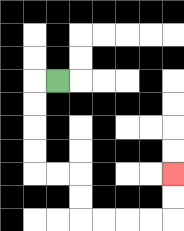{'start': '[2, 3]', 'end': '[7, 7]', 'path_directions': 'L,D,D,D,D,R,R,D,D,R,R,R,R,U,U', 'path_coordinates': '[[2, 3], [1, 3], [1, 4], [1, 5], [1, 6], [1, 7], [2, 7], [3, 7], [3, 8], [3, 9], [4, 9], [5, 9], [6, 9], [7, 9], [7, 8], [7, 7]]'}